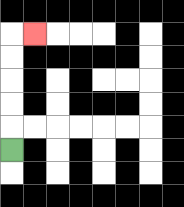{'start': '[0, 6]', 'end': '[1, 1]', 'path_directions': 'U,U,U,U,U,R', 'path_coordinates': '[[0, 6], [0, 5], [0, 4], [0, 3], [0, 2], [0, 1], [1, 1]]'}